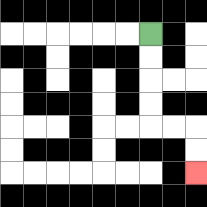{'start': '[6, 1]', 'end': '[8, 7]', 'path_directions': 'D,D,D,D,R,R,D,D', 'path_coordinates': '[[6, 1], [6, 2], [6, 3], [6, 4], [6, 5], [7, 5], [8, 5], [8, 6], [8, 7]]'}